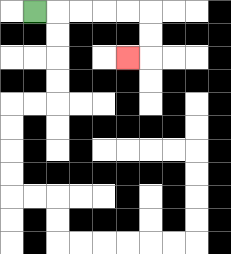{'start': '[1, 0]', 'end': '[5, 2]', 'path_directions': 'R,R,R,R,R,D,D,L', 'path_coordinates': '[[1, 0], [2, 0], [3, 0], [4, 0], [5, 0], [6, 0], [6, 1], [6, 2], [5, 2]]'}